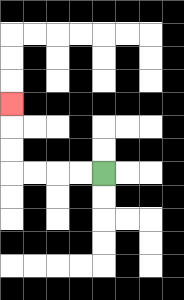{'start': '[4, 7]', 'end': '[0, 4]', 'path_directions': 'L,L,L,L,U,U,U', 'path_coordinates': '[[4, 7], [3, 7], [2, 7], [1, 7], [0, 7], [0, 6], [0, 5], [0, 4]]'}